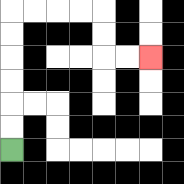{'start': '[0, 6]', 'end': '[6, 2]', 'path_directions': 'U,U,U,U,U,U,R,R,R,R,D,D,R,R', 'path_coordinates': '[[0, 6], [0, 5], [0, 4], [0, 3], [0, 2], [0, 1], [0, 0], [1, 0], [2, 0], [3, 0], [4, 0], [4, 1], [4, 2], [5, 2], [6, 2]]'}